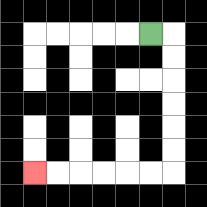{'start': '[6, 1]', 'end': '[1, 7]', 'path_directions': 'R,D,D,D,D,D,D,L,L,L,L,L,L', 'path_coordinates': '[[6, 1], [7, 1], [7, 2], [7, 3], [7, 4], [7, 5], [7, 6], [7, 7], [6, 7], [5, 7], [4, 7], [3, 7], [2, 7], [1, 7]]'}